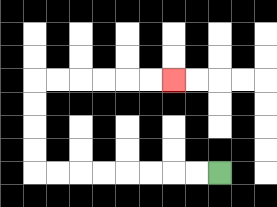{'start': '[9, 7]', 'end': '[7, 3]', 'path_directions': 'L,L,L,L,L,L,L,L,U,U,U,U,R,R,R,R,R,R', 'path_coordinates': '[[9, 7], [8, 7], [7, 7], [6, 7], [5, 7], [4, 7], [3, 7], [2, 7], [1, 7], [1, 6], [1, 5], [1, 4], [1, 3], [2, 3], [3, 3], [4, 3], [5, 3], [6, 3], [7, 3]]'}